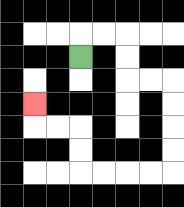{'start': '[3, 2]', 'end': '[1, 4]', 'path_directions': 'U,R,R,D,D,R,R,D,D,D,D,L,L,L,L,U,U,L,L,U', 'path_coordinates': '[[3, 2], [3, 1], [4, 1], [5, 1], [5, 2], [5, 3], [6, 3], [7, 3], [7, 4], [7, 5], [7, 6], [7, 7], [6, 7], [5, 7], [4, 7], [3, 7], [3, 6], [3, 5], [2, 5], [1, 5], [1, 4]]'}